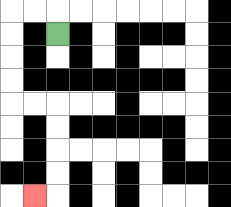{'start': '[2, 1]', 'end': '[1, 8]', 'path_directions': 'U,L,L,D,D,D,D,R,R,D,D,D,D,L', 'path_coordinates': '[[2, 1], [2, 0], [1, 0], [0, 0], [0, 1], [0, 2], [0, 3], [0, 4], [1, 4], [2, 4], [2, 5], [2, 6], [2, 7], [2, 8], [1, 8]]'}